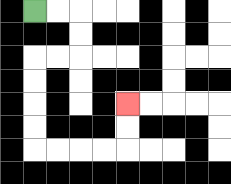{'start': '[1, 0]', 'end': '[5, 4]', 'path_directions': 'R,R,D,D,L,L,D,D,D,D,R,R,R,R,U,U', 'path_coordinates': '[[1, 0], [2, 0], [3, 0], [3, 1], [3, 2], [2, 2], [1, 2], [1, 3], [1, 4], [1, 5], [1, 6], [2, 6], [3, 6], [4, 6], [5, 6], [5, 5], [5, 4]]'}